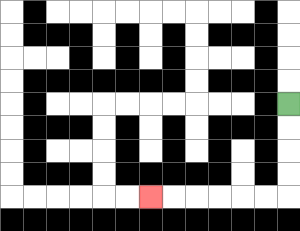{'start': '[12, 4]', 'end': '[6, 8]', 'path_directions': 'D,D,D,D,L,L,L,L,L,L', 'path_coordinates': '[[12, 4], [12, 5], [12, 6], [12, 7], [12, 8], [11, 8], [10, 8], [9, 8], [8, 8], [7, 8], [6, 8]]'}